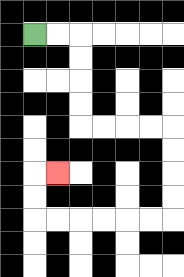{'start': '[1, 1]', 'end': '[2, 7]', 'path_directions': 'R,R,D,D,D,D,R,R,R,R,D,D,D,D,L,L,L,L,L,L,U,U,R', 'path_coordinates': '[[1, 1], [2, 1], [3, 1], [3, 2], [3, 3], [3, 4], [3, 5], [4, 5], [5, 5], [6, 5], [7, 5], [7, 6], [7, 7], [7, 8], [7, 9], [6, 9], [5, 9], [4, 9], [3, 9], [2, 9], [1, 9], [1, 8], [1, 7], [2, 7]]'}